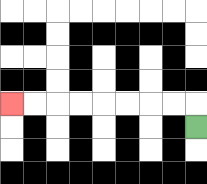{'start': '[8, 5]', 'end': '[0, 4]', 'path_directions': 'U,L,L,L,L,L,L,L,L', 'path_coordinates': '[[8, 5], [8, 4], [7, 4], [6, 4], [5, 4], [4, 4], [3, 4], [2, 4], [1, 4], [0, 4]]'}